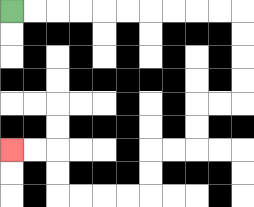{'start': '[0, 0]', 'end': '[0, 6]', 'path_directions': 'R,R,R,R,R,R,R,R,R,R,D,D,D,D,L,L,D,D,L,L,D,D,L,L,L,L,U,U,L,L', 'path_coordinates': '[[0, 0], [1, 0], [2, 0], [3, 0], [4, 0], [5, 0], [6, 0], [7, 0], [8, 0], [9, 0], [10, 0], [10, 1], [10, 2], [10, 3], [10, 4], [9, 4], [8, 4], [8, 5], [8, 6], [7, 6], [6, 6], [6, 7], [6, 8], [5, 8], [4, 8], [3, 8], [2, 8], [2, 7], [2, 6], [1, 6], [0, 6]]'}